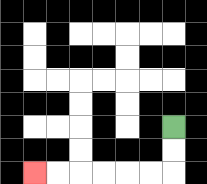{'start': '[7, 5]', 'end': '[1, 7]', 'path_directions': 'D,D,L,L,L,L,L,L', 'path_coordinates': '[[7, 5], [7, 6], [7, 7], [6, 7], [5, 7], [4, 7], [3, 7], [2, 7], [1, 7]]'}